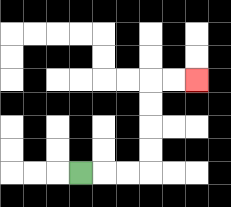{'start': '[3, 7]', 'end': '[8, 3]', 'path_directions': 'R,R,R,U,U,U,U,R,R', 'path_coordinates': '[[3, 7], [4, 7], [5, 7], [6, 7], [6, 6], [6, 5], [6, 4], [6, 3], [7, 3], [8, 3]]'}